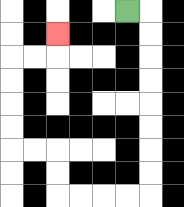{'start': '[5, 0]', 'end': '[2, 1]', 'path_directions': 'R,D,D,D,D,D,D,D,D,L,L,L,L,U,U,L,L,U,U,U,U,R,R,U', 'path_coordinates': '[[5, 0], [6, 0], [6, 1], [6, 2], [6, 3], [6, 4], [6, 5], [6, 6], [6, 7], [6, 8], [5, 8], [4, 8], [3, 8], [2, 8], [2, 7], [2, 6], [1, 6], [0, 6], [0, 5], [0, 4], [0, 3], [0, 2], [1, 2], [2, 2], [2, 1]]'}